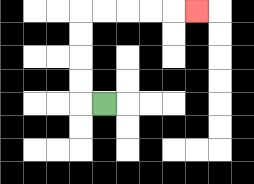{'start': '[4, 4]', 'end': '[8, 0]', 'path_directions': 'L,U,U,U,U,R,R,R,R,R', 'path_coordinates': '[[4, 4], [3, 4], [3, 3], [3, 2], [3, 1], [3, 0], [4, 0], [5, 0], [6, 0], [7, 0], [8, 0]]'}